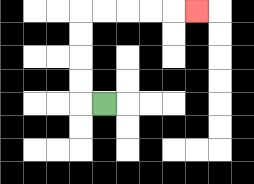{'start': '[4, 4]', 'end': '[8, 0]', 'path_directions': 'L,U,U,U,U,R,R,R,R,R', 'path_coordinates': '[[4, 4], [3, 4], [3, 3], [3, 2], [3, 1], [3, 0], [4, 0], [5, 0], [6, 0], [7, 0], [8, 0]]'}